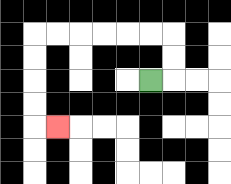{'start': '[6, 3]', 'end': '[2, 5]', 'path_directions': 'R,U,U,L,L,L,L,L,L,D,D,D,D,R', 'path_coordinates': '[[6, 3], [7, 3], [7, 2], [7, 1], [6, 1], [5, 1], [4, 1], [3, 1], [2, 1], [1, 1], [1, 2], [1, 3], [1, 4], [1, 5], [2, 5]]'}